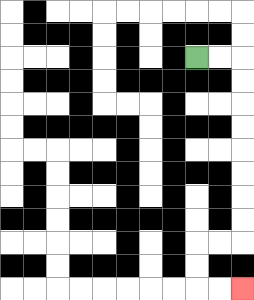{'start': '[8, 2]', 'end': '[10, 12]', 'path_directions': 'R,R,D,D,D,D,D,D,D,D,L,L,D,D,R,R', 'path_coordinates': '[[8, 2], [9, 2], [10, 2], [10, 3], [10, 4], [10, 5], [10, 6], [10, 7], [10, 8], [10, 9], [10, 10], [9, 10], [8, 10], [8, 11], [8, 12], [9, 12], [10, 12]]'}